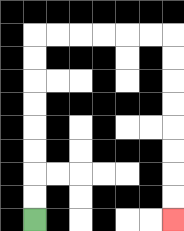{'start': '[1, 9]', 'end': '[7, 9]', 'path_directions': 'U,U,U,U,U,U,U,U,R,R,R,R,R,R,D,D,D,D,D,D,D,D', 'path_coordinates': '[[1, 9], [1, 8], [1, 7], [1, 6], [1, 5], [1, 4], [1, 3], [1, 2], [1, 1], [2, 1], [3, 1], [4, 1], [5, 1], [6, 1], [7, 1], [7, 2], [7, 3], [7, 4], [7, 5], [7, 6], [7, 7], [7, 8], [7, 9]]'}